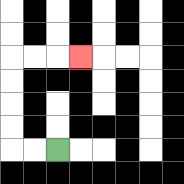{'start': '[2, 6]', 'end': '[3, 2]', 'path_directions': 'L,L,U,U,U,U,R,R,R', 'path_coordinates': '[[2, 6], [1, 6], [0, 6], [0, 5], [0, 4], [0, 3], [0, 2], [1, 2], [2, 2], [3, 2]]'}